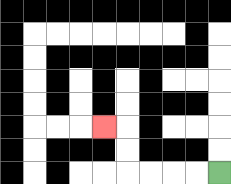{'start': '[9, 7]', 'end': '[4, 5]', 'path_directions': 'L,L,L,L,U,U,L', 'path_coordinates': '[[9, 7], [8, 7], [7, 7], [6, 7], [5, 7], [5, 6], [5, 5], [4, 5]]'}